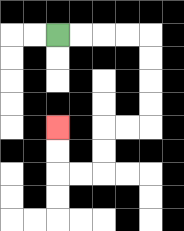{'start': '[2, 1]', 'end': '[2, 5]', 'path_directions': 'R,R,R,R,D,D,D,D,L,L,D,D,L,L,U,U', 'path_coordinates': '[[2, 1], [3, 1], [4, 1], [5, 1], [6, 1], [6, 2], [6, 3], [6, 4], [6, 5], [5, 5], [4, 5], [4, 6], [4, 7], [3, 7], [2, 7], [2, 6], [2, 5]]'}